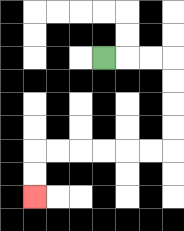{'start': '[4, 2]', 'end': '[1, 8]', 'path_directions': 'R,R,R,D,D,D,D,L,L,L,L,L,L,D,D', 'path_coordinates': '[[4, 2], [5, 2], [6, 2], [7, 2], [7, 3], [7, 4], [7, 5], [7, 6], [6, 6], [5, 6], [4, 6], [3, 6], [2, 6], [1, 6], [1, 7], [1, 8]]'}